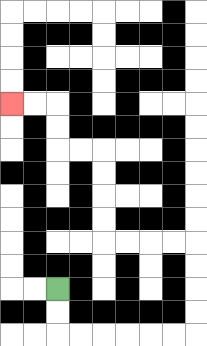{'start': '[2, 12]', 'end': '[0, 4]', 'path_directions': 'D,D,R,R,R,R,R,R,U,U,U,U,L,L,L,L,U,U,U,U,L,L,U,U,L,L', 'path_coordinates': '[[2, 12], [2, 13], [2, 14], [3, 14], [4, 14], [5, 14], [6, 14], [7, 14], [8, 14], [8, 13], [8, 12], [8, 11], [8, 10], [7, 10], [6, 10], [5, 10], [4, 10], [4, 9], [4, 8], [4, 7], [4, 6], [3, 6], [2, 6], [2, 5], [2, 4], [1, 4], [0, 4]]'}